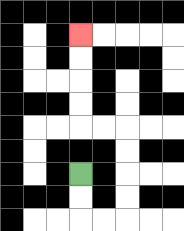{'start': '[3, 7]', 'end': '[3, 1]', 'path_directions': 'D,D,R,R,U,U,U,U,L,L,U,U,U,U', 'path_coordinates': '[[3, 7], [3, 8], [3, 9], [4, 9], [5, 9], [5, 8], [5, 7], [5, 6], [5, 5], [4, 5], [3, 5], [3, 4], [3, 3], [3, 2], [3, 1]]'}